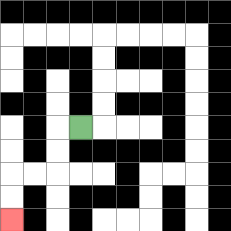{'start': '[3, 5]', 'end': '[0, 9]', 'path_directions': 'L,D,D,L,L,D,D', 'path_coordinates': '[[3, 5], [2, 5], [2, 6], [2, 7], [1, 7], [0, 7], [0, 8], [0, 9]]'}